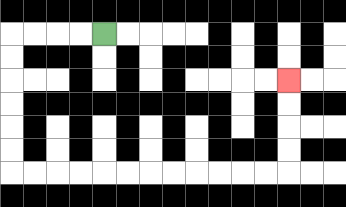{'start': '[4, 1]', 'end': '[12, 3]', 'path_directions': 'L,L,L,L,D,D,D,D,D,D,R,R,R,R,R,R,R,R,R,R,R,R,U,U,U,U', 'path_coordinates': '[[4, 1], [3, 1], [2, 1], [1, 1], [0, 1], [0, 2], [0, 3], [0, 4], [0, 5], [0, 6], [0, 7], [1, 7], [2, 7], [3, 7], [4, 7], [5, 7], [6, 7], [7, 7], [8, 7], [9, 7], [10, 7], [11, 7], [12, 7], [12, 6], [12, 5], [12, 4], [12, 3]]'}